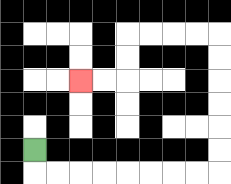{'start': '[1, 6]', 'end': '[3, 3]', 'path_directions': 'D,R,R,R,R,R,R,R,R,U,U,U,U,U,U,L,L,L,L,D,D,L,L', 'path_coordinates': '[[1, 6], [1, 7], [2, 7], [3, 7], [4, 7], [5, 7], [6, 7], [7, 7], [8, 7], [9, 7], [9, 6], [9, 5], [9, 4], [9, 3], [9, 2], [9, 1], [8, 1], [7, 1], [6, 1], [5, 1], [5, 2], [5, 3], [4, 3], [3, 3]]'}